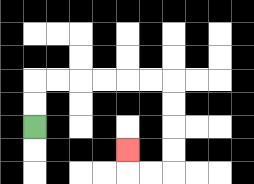{'start': '[1, 5]', 'end': '[5, 6]', 'path_directions': 'U,U,R,R,R,R,R,R,D,D,D,D,L,L,U', 'path_coordinates': '[[1, 5], [1, 4], [1, 3], [2, 3], [3, 3], [4, 3], [5, 3], [6, 3], [7, 3], [7, 4], [7, 5], [7, 6], [7, 7], [6, 7], [5, 7], [5, 6]]'}